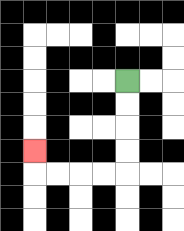{'start': '[5, 3]', 'end': '[1, 6]', 'path_directions': 'D,D,D,D,L,L,L,L,U', 'path_coordinates': '[[5, 3], [5, 4], [5, 5], [5, 6], [5, 7], [4, 7], [3, 7], [2, 7], [1, 7], [1, 6]]'}